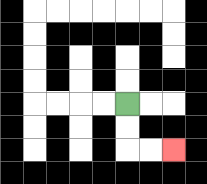{'start': '[5, 4]', 'end': '[7, 6]', 'path_directions': 'D,D,R,R', 'path_coordinates': '[[5, 4], [5, 5], [5, 6], [6, 6], [7, 6]]'}